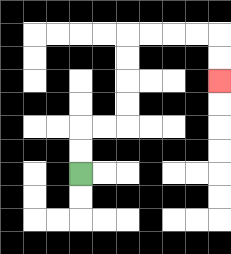{'start': '[3, 7]', 'end': '[9, 3]', 'path_directions': 'U,U,R,R,U,U,U,U,R,R,R,R,D,D', 'path_coordinates': '[[3, 7], [3, 6], [3, 5], [4, 5], [5, 5], [5, 4], [5, 3], [5, 2], [5, 1], [6, 1], [7, 1], [8, 1], [9, 1], [9, 2], [9, 3]]'}